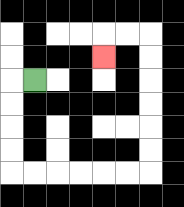{'start': '[1, 3]', 'end': '[4, 2]', 'path_directions': 'L,D,D,D,D,R,R,R,R,R,R,U,U,U,U,U,U,L,L,D', 'path_coordinates': '[[1, 3], [0, 3], [0, 4], [0, 5], [0, 6], [0, 7], [1, 7], [2, 7], [3, 7], [4, 7], [5, 7], [6, 7], [6, 6], [6, 5], [6, 4], [6, 3], [6, 2], [6, 1], [5, 1], [4, 1], [4, 2]]'}